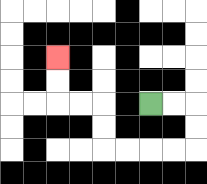{'start': '[6, 4]', 'end': '[2, 2]', 'path_directions': 'R,R,D,D,L,L,L,L,U,U,L,L,U,U', 'path_coordinates': '[[6, 4], [7, 4], [8, 4], [8, 5], [8, 6], [7, 6], [6, 6], [5, 6], [4, 6], [4, 5], [4, 4], [3, 4], [2, 4], [2, 3], [2, 2]]'}